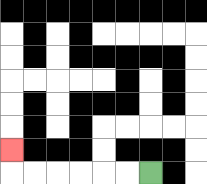{'start': '[6, 7]', 'end': '[0, 6]', 'path_directions': 'L,L,L,L,L,L,U', 'path_coordinates': '[[6, 7], [5, 7], [4, 7], [3, 7], [2, 7], [1, 7], [0, 7], [0, 6]]'}